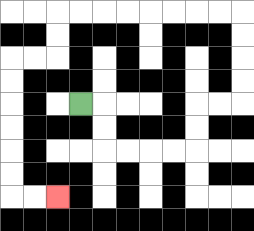{'start': '[3, 4]', 'end': '[2, 8]', 'path_directions': 'R,D,D,R,R,R,R,U,U,R,R,U,U,U,U,L,L,L,L,L,L,L,L,D,D,L,L,D,D,D,D,D,D,R,R', 'path_coordinates': '[[3, 4], [4, 4], [4, 5], [4, 6], [5, 6], [6, 6], [7, 6], [8, 6], [8, 5], [8, 4], [9, 4], [10, 4], [10, 3], [10, 2], [10, 1], [10, 0], [9, 0], [8, 0], [7, 0], [6, 0], [5, 0], [4, 0], [3, 0], [2, 0], [2, 1], [2, 2], [1, 2], [0, 2], [0, 3], [0, 4], [0, 5], [0, 6], [0, 7], [0, 8], [1, 8], [2, 8]]'}